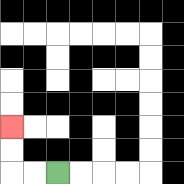{'start': '[2, 7]', 'end': '[0, 5]', 'path_directions': 'L,L,U,U', 'path_coordinates': '[[2, 7], [1, 7], [0, 7], [0, 6], [0, 5]]'}